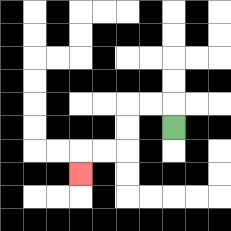{'start': '[7, 5]', 'end': '[3, 7]', 'path_directions': 'U,L,L,D,D,L,L,D', 'path_coordinates': '[[7, 5], [7, 4], [6, 4], [5, 4], [5, 5], [5, 6], [4, 6], [3, 6], [3, 7]]'}